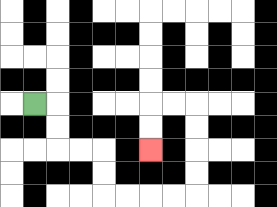{'start': '[1, 4]', 'end': '[6, 6]', 'path_directions': 'R,D,D,R,R,D,D,R,R,R,R,U,U,U,U,L,L,D,D', 'path_coordinates': '[[1, 4], [2, 4], [2, 5], [2, 6], [3, 6], [4, 6], [4, 7], [4, 8], [5, 8], [6, 8], [7, 8], [8, 8], [8, 7], [8, 6], [8, 5], [8, 4], [7, 4], [6, 4], [6, 5], [6, 6]]'}